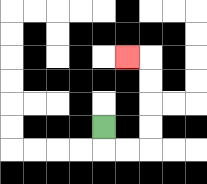{'start': '[4, 5]', 'end': '[5, 2]', 'path_directions': 'D,R,R,U,U,U,U,L', 'path_coordinates': '[[4, 5], [4, 6], [5, 6], [6, 6], [6, 5], [6, 4], [6, 3], [6, 2], [5, 2]]'}